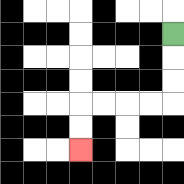{'start': '[7, 1]', 'end': '[3, 6]', 'path_directions': 'D,D,D,L,L,L,L,D,D', 'path_coordinates': '[[7, 1], [7, 2], [7, 3], [7, 4], [6, 4], [5, 4], [4, 4], [3, 4], [3, 5], [3, 6]]'}